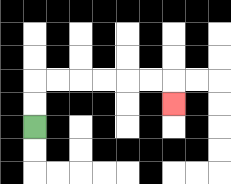{'start': '[1, 5]', 'end': '[7, 4]', 'path_directions': 'U,U,R,R,R,R,R,R,D', 'path_coordinates': '[[1, 5], [1, 4], [1, 3], [2, 3], [3, 3], [4, 3], [5, 3], [6, 3], [7, 3], [7, 4]]'}